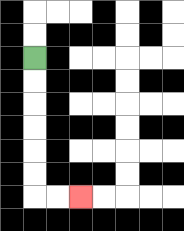{'start': '[1, 2]', 'end': '[3, 8]', 'path_directions': 'D,D,D,D,D,D,R,R', 'path_coordinates': '[[1, 2], [1, 3], [1, 4], [1, 5], [1, 6], [1, 7], [1, 8], [2, 8], [3, 8]]'}